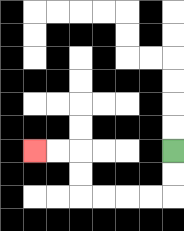{'start': '[7, 6]', 'end': '[1, 6]', 'path_directions': 'D,D,L,L,L,L,U,U,L,L', 'path_coordinates': '[[7, 6], [7, 7], [7, 8], [6, 8], [5, 8], [4, 8], [3, 8], [3, 7], [3, 6], [2, 6], [1, 6]]'}